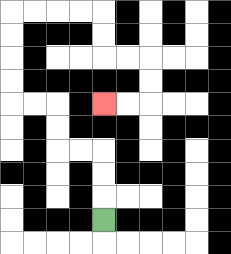{'start': '[4, 9]', 'end': '[4, 4]', 'path_directions': 'U,U,U,L,L,U,U,L,L,U,U,U,U,R,R,R,R,D,D,R,R,D,D,L,L', 'path_coordinates': '[[4, 9], [4, 8], [4, 7], [4, 6], [3, 6], [2, 6], [2, 5], [2, 4], [1, 4], [0, 4], [0, 3], [0, 2], [0, 1], [0, 0], [1, 0], [2, 0], [3, 0], [4, 0], [4, 1], [4, 2], [5, 2], [6, 2], [6, 3], [6, 4], [5, 4], [4, 4]]'}